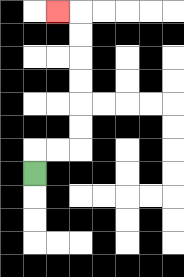{'start': '[1, 7]', 'end': '[2, 0]', 'path_directions': 'U,R,R,U,U,U,U,U,U,L', 'path_coordinates': '[[1, 7], [1, 6], [2, 6], [3, 6], [3, 5], [3, 4], [3, 3], [3, 2], [3, 1], [3, 0], [2, 0]]'}